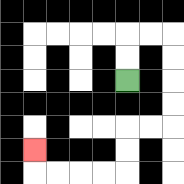{'start': '[5, 3]', 'end': '[1, 6]', 'path_directions': 'U,U,R,R,D,D,D,D,L,L,D,D,L,L,L,L,U', 'path_coordinates': '[[5, 3], [5, 2], [5, 1], [6, 1], [7, 1], [7, 2], [7, 3], [7, 4], [7, 5], [6, 5], [5, 5], [5, 6], [5, 7], [4, 7], [3, 7], [2, 7], [1, 7], [1, 6]]'}